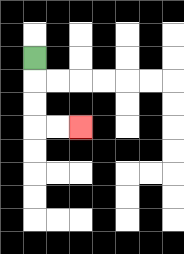{'start': '[1, 2]', 'end': '[3, 5]', 'path_directions': 'D,D,D,R,R', 'path_coordinates': '[[1, 2], [1, 3], [1, 4], [1, 5], [2, 5], [3, 5]]'}